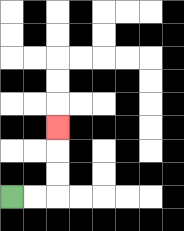{'start': '[0, 8]', 'end': '[2, 5]', 'path_directions': 'R,R,U,U,U', 'path_coordinates': '[[0, 8], [1, 8], [2, 8], [2, 7], [2, 6], [2, 5]]'}